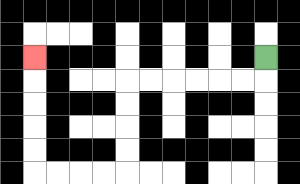{'start': '[11, 2]', 'end': '[1, 2]', 'path_directions': 'D,L,L,L,L,L,L,D,D,D,D,L,L,L,L,U,U,U,U,U', 'path_coordinates': '[[11, 2], [11, 3], [10, 3], [9, 3], [8, 3], [7, 3], [6, 3], [5, 3], [5, 4], [5, 5], [5, 6], [5, 7], [4, 7], [3, 7], [2, 7], [1, 7], [1, 6], [1, 5], [1, 4], [1, 3], [1, 2]]'}